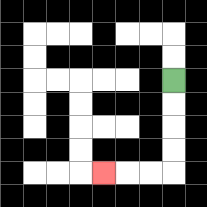{'start': '[7, 3]', 'end': '[4, 7]', 'path_directions': 'D,D,D,D,L,L,L', 'path_coordinates': '[[7, 3], [7, 4], [7, 5], [7, 6], [7, 7], [6, 7], [5, 7], [4, 7]]'}